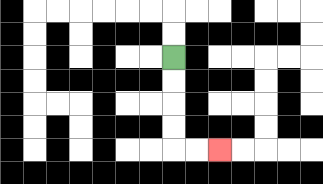{'start': '[7, 2]', 'end': '[9, 6]', 'path_directions': 'D,D,D,D,R,R', 'path_coordinates': '[[7, 2], [7, 3], [7, 4], [7, 5], [7, 6], [8, 6], [9, 6]]'}